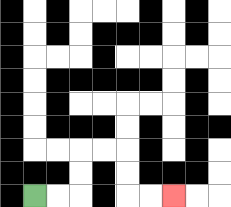{'start': '[1, 8]', 'end': '[7, 8]', 'path_directions': 'R,R,U,U,R,R,D,D,R,R', 'path_coordinates': '[[1, 8], [2, 8], [3, 8], [3, 7], [3, 6], [4, 6], [5, 6], [5, 7], [5, 8], [6, 8], [7, 8]]'}